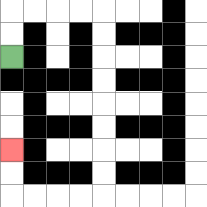{'start': '[0, 2]', 'end': '[0, 6]', 'path_directions': 'U,U,R,R,R,R,D,D,D,D,D,D,D,D,L,L,L,L,U,U', 'path_coordinates': '[[0, 2], [0, 1], [0, 0], [1, 0], [2, 0], [3, 0], [4, 0], [4, 1], [4, 2], [4, 3], [4, 4], [4, 5], [4, 6], [4, 7], [4, 8], [3, 8], [2, 8], [1, 8], [0, 8], [0, 7], [0, 6]]'}